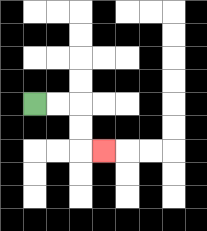{'start': '[1, 4]', 'end': '[4, 6]', 'path_directions': 'R,R,D,D,R', 'path_coordinates': '[[1, 4], [2, 4], [3, 4], [3, 5], [3, 6], [4, 6]]'}